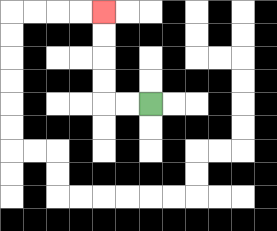{'start': '[6, 4]', 'end': '[4, 0]', 'path_directions': 'L,L,U,U,U,U', 'path_coordinates': '[[6, 4], [5, 4], [4, 4], [4, 3], [4, 2], [4, 1], [4, 0]]'}